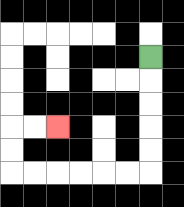{'start': '[6, 2]', 'end': '[2, 5]', 'path_directions': 'D,D,D,D,D,L,L,L,L,L,L,U,U,R,R', 'path_coordinates': '[[6, 2], [6, 3], [6, 4], [6, 5], [6, 6], [6, 7], [5, 7], [4, 7], [3, 7], [2, 7], [1, 7], [0, 7], [0, 6], [0, 5], [1, 5], [2, 5]]'}